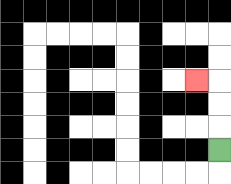{'start': '[9, 6]', 'end': '[8, 3]', 'path_directions': 'U,U,U,L', 'path_coordinates': '[[9, 6], [9, 5], [9, 4], [9, 3], [8, 3]]'}